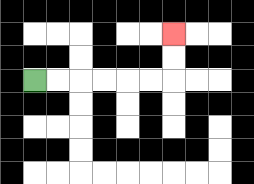{'start': '[1, 3]', 'end': '[7, 1]', 'path_directions': 'R,R,R,R,R,R,U,U', 'path_coordinates': '[[1, 3], [2, 3], [3, 3], [4, 3], [5, 3], [6, 3], [7, 3], [7, 2], [7, 1]]'}